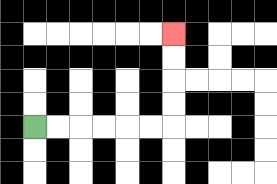{'start': '[1, 5]', 'end': '[7, 1]', 'path_directions': 'R,R,R,R,R,R,U,U,U,U', 'path_coordinates': '[[1, 5], [2, 5], [3, 5], [4, 5], [5, 5], [6, 5], [7, 5], [7, 4], [7, 3], [7, 2], [7, 1]]'}